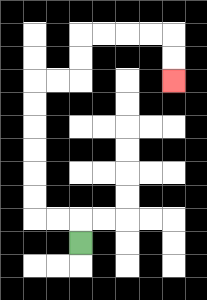{'start': '[3, 10]', 'end': '[7, 3]', 'path_directions': 'U,L,L,U,U,U,U,U,U,R,R,U,U,R,R,R,R,D,D', 'path_coordinates': '[[3, 10], [3, 9], [2, 9], [1, 9], [1, 8], [1, 7], [1, 6], [1, 5], [1, 4], [1, 3], [2, 3], [3, 3], [3, 2], [3, 1], [4, 1], [5, 1], [6, 1], [7, 1], [7, 2], [7, 3]]'}